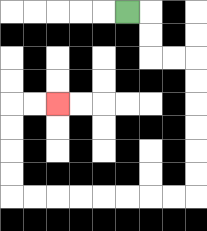{'start': '[5, 0]', 'end': '[2, 4]', 'path_directions': 'R,D,D,R,R,D,D,D,D,D,D,L,L,L,L,L,L,L,L,U,U,U,U,R,R', 'path_coordinates': '[[5, 0], [6, 0], [6, 1], [6, 2], [7, 2], [8, 2], [8, 3], [8, 4], [8, 5], [8, 6], [8, 7], [8, 8], [7, 8], [6, 8], [5, 8], [4, 8], [3, 8], [2, 8], [1, 8], [0, 8], [0, 7], [0, 6], [0, 5], [0, 4], [1, 4], [2, 4]]'}